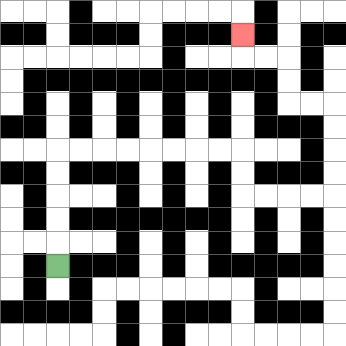{'start': '[2, 11]', 'end': '[10, 1]', 'path_directions': 'U,U,U,U,U,R,R,R,R,R,R,R,R,D,D,R,R,R,R,U,U,U,U,L,L,U,U,L,L,U', 'path_coordinates': '[[2, 11], [2, 10], [2, 9], [2, 8], [2, 7], [2, 6], [3, 6], [4, 6], [5, 6], [6, 6], [7, 6], [8, 6], [9, 6], [10, 6], [10, 7], [10, 8], [11, 8], [12, 8], [13, 8], [14, 8], [14, 7], [14, 6], [14, 5], [14, 4], [13, 4], [12, 4], [12, 3], [12, 2], [11, 2], [10, 2], [10, 1]]'}